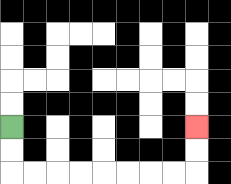{'start': '[0, 5]', 'end': '[8, 5]', 'path_directions': 'D,D,R,R,R,R,R,R,R,R,U,U', 'path_coordinates': '[[0, 5], [0, 6], [0, 7], [1, 7], [2, 7], [3, 7], [4, 7], [5, 7], [6, 7], [7, 7], [8, 7], [8, 6], [8, 5]]'}